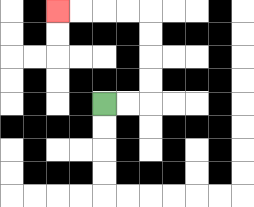{'start': '[4, 4]', 'end': '[2, 0]', 'path_directions': 'R,R,U,U,U,U,L,L,L,L', 'path_coordinates': '[[4, 4], [5, 4], [6, 4], [6, 3], [6, 2], [6, 1], [6, 0], [5, 0], [4, 0], [3, 0], [2, 0]]'}